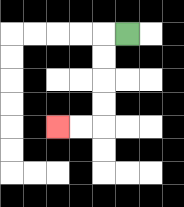{'start': '[5, 1]', 'end': '[2, 5]', 'path_directions': 'L,D,D,D,D,L,L', 'path_coordinates': '[[5, 1], [4, 1], [4, 2], [4, 3], [4, 4], [4, 5], [3, 5], [2, 5]]'}